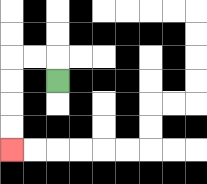{'start': '[2, 3]', 'end': '[0, 6]', 'path_directions': 'U,L,L,D,D,D,D', 'path_coordinates': '[[2, 3], [2, 2], [1, 2], [0, 2], [0, 3], [0, 4], [0, 5], [0, 6]]'}